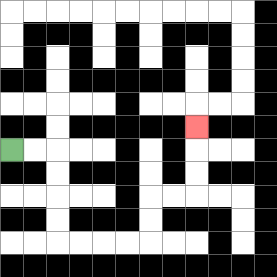{'start': '[0, 6]', 'end': '[8, 5]', 'path_directions': 'R,R,D,D,D,D,R,R,R,R,U,U,R,R,U,U,U', 'path_coordinates': '[[0, 6], [1, 6], [2, 6], [2, 7], [2, 8], [2, 9], [2, 10], [3, 10], [4, 10], [5, 10], [6, 10], [6, 9], [6, 8], [7, 8], [8, 8], [8, 7], [8, 6], [8, 5]]'}